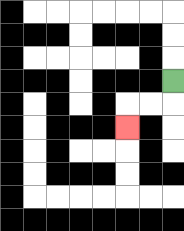{'start': '[7, 3]', 'end': '[5, 5]', 'path_directions': 'D,L,L,D', 'path_coordinates': '[[7, 3], [7, 4], [6, 4], [5, 4], [5, 5]]'}